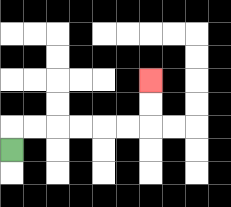{'start': '[0, 6]', 'end': '[6, 3]', 'path_directions': 'U,R,R,R,R,R,R,U,U', 'path_coordinates': '[[0, 6], [0, 5], [1, 5], [2, 5], [3, 5], [4, 5], [5, 5], [6, 5], [6, 4], [6, 3]]'}